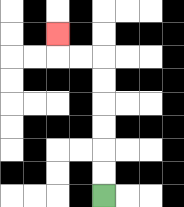{'start': '[4, 8]', 'end': '[2, 1]', 'path_directions': 'U,U,U,U,U,U,L,L,U', 'path_coordinates': '[[4, 8], [4, 7], [4, 6], [4, 5], [4, 4], [4, 3], [4, 2], [3, 2], [2, 2], [2, 1]]'}